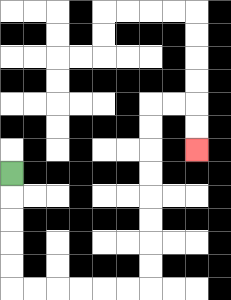{'start': '[0, 7]', 'end': '[8, 6]', 'path_directions': 'D,D,D,D,D,R,R,R,R,R,R,U,U,U,U,U,U,U,U,R,R,D,D', 'path_coordinates': '[[0, 7], [0, 8], [0, 9], [0, 10], [0, 11], [0, 12], [1, 12], [2, 12], [3, 12], [4, 12], [5, 12], [6, 12], [6, 11], [6, 10], [6, 9], [6, 8], [6, 7], [6, 6], [6, 5], [6, 4], [7, 4], [8, 4], [8, 5], [8, 6]]'}